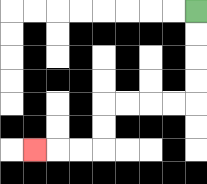{'start': '[8, 0]', 'end': '[1, 6]', 'path_directions': 'D,D,D,D,L,L,L,L,D,D,L,L,L', 'path_coordinates': '[[8, 0], [8, 1], [8, 2], [8, 3], [8, 4], [7, 4], [6, 4], [5, 4], [4, 4], [4, 5], [4, 6], [3, 6], [2, 6], [1, 6]]'}